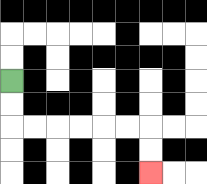{'start': '[0, 3]', 'end': '[6, 7]', 'path_directions': 'D,D,R,R,R,R,R,R,D,D', 'path_coordinates': '[[0, 3], [0, 4], [0, 5], [1, 5], [2, 5], [3, 5], [4, 5], [5, 5], [6, 5], [6, 6], [6, 7]]'}